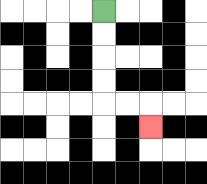{'start': '[4, 0]', 'end': '[6, 5]', 'path_directions': 'D,D,D,D,R,R,D', 'path_coordinates': '[[4, 0], [4, 1], [4, 2], [4, 3], [4, 4], [5, 4], [6, 4], [6, 5]]'}